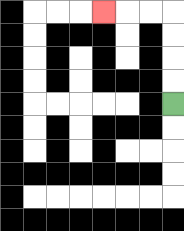{'start': '[7, 4]', 'end': '[4, 0]', 'path_directions': 'U,U,U,U,L,L,L', 'path_coordinates': '[[7, 4], [7, 3], [7, 2], [7, 1], [7, 0], [6, 0], [5, 0], [4, 0]]'}